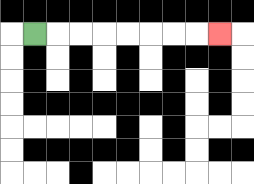{'start': '[1, 1]', 'end': '[9, 1]', 'path_directions': 'R,R,R,R,R,R,R,R', 'path_coordinates': '[[1, 1], [2, 1], [3, 1], [4, 1], [5, 1], [6, 1], [7, 1], [8, 1], [9, 1]]'}